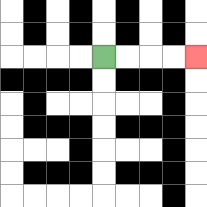{'start': '[4, 2]', 'end': '[8, 2]', 'path_directions': 'R,R,R,R', 'path_coordinates': '[[4, 2], [5, 2], [6, 2], [7, 2], [8, 2]]'}